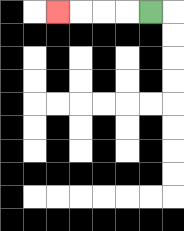{'start': '[6, 0]', 'end': '[2, 0]', 'path_directions': 'L,L,L,L', 'path_coordinates': '[[6, 0], [5, 0], [4, 0], [3, 0], [2, 0]]'}